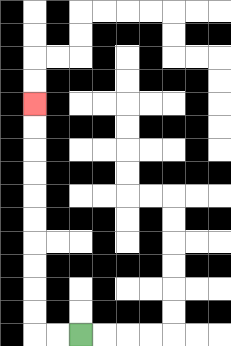{'start': '[3, 14]', 'end': '[1, 4]', 'path_directions': 'L,L,U,U,U,U,U,U,U,U,U,U', 'path_coordinates': '[[3, 14], [2, 14], [1, 14], [1, 13], [1, 12], [1, 11], [1, 10], [1, 9], [1, 8], [1, 7], [1, 6], [1, 5], [1, 4]]'}